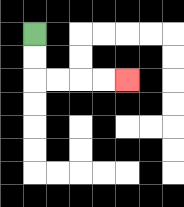{'start': '[1, 1]', 'end': '[5, 3]', 'path_directions': 'D,D,R,R,R,R', 'path_coordinates': '[[1, 1], [1, 2], [1, 3], [2, 3], [3, 3], [4, 3], [5, 3]]'}